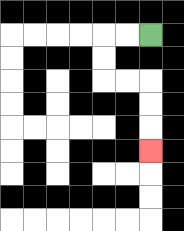{'start': '[6, 1]', 'end': '[6, 6]', 'path_directions': 'L,L,D,D,R,R,D,D,D', 'path_coordinates': '[[6, 1], [5, 1], [4, 1], [4, 2], [4, 3], [5, 3], [6, 3], [6, 4], [6, 5], [6, 6]]'}